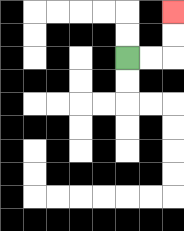{'start': '[5, 2]', 'end': '[7, 0]', 'path_directions': 'R,R,U,U', 'path_coordinates': '[[5, 2], [6, 2], [7, 2], [7, 1], [7, 0]]'}